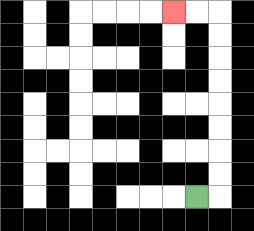{'start': '[8, 8]', 'end': '[7, 0]', 'path_directions': 'R,U,U,U,U,U,U,U,U,L,L', 'path_coordinates': '[[8, 8], [9, 8], [9, 7], [9, 6], [9, 5], [9, 4], [9, 3], [9, 2], [9, 1], [9, 0], [8, 0], [7, 0]]'}